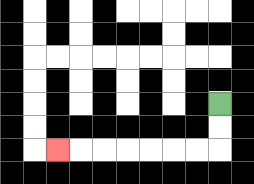{'start': '[9, 4]', 'end': '[2, 6]', 'path_directions': 'D,D,L,L,L,L,L,L,L', 'path_coordinates': '[[9, 4], [9, 5], [9, 6], [8, 6], [7, 6], [6, 6], [5, 6], [4, 6], [3, 6], [2, 6]]'}